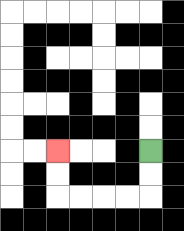{'start': '[6, 6]', 'end': '[2, 6]', 'path_directions': 'D,D,L,L,L,L,U,U', 'path_coordinates': '[[6, 6], [6, 7], [6, 8], [5, 8], [4, 8], [3, 8], [2, 8], [2, 7], [2, 6]]'}